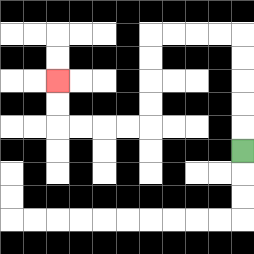{'start': '[10, 6]', 'end': '[2, 3]', 'path_directions': 'U,U,U,U,U,L,L,L,L,D,D,D,D,L,L,L,L,U,U', 'path_coordinates': '[[10, 6], [10, 5], [10, 4], [10, 3], [10, 2], [10, 1], [9, 1], [8, 1], [7, 1], [6, 1], [6, 2], [6, 3], [6, 4], [6, 5], [5, 5], [4, 5], [3, 5], [2, 5], [2, 4], [2, 3]]'}